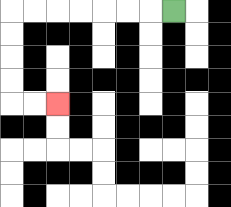{'start': '[7, 0]', 'end': '[2, 4]', 'path_directions': 'L,L,L,L,L,L,L,D,D,D,D,R,R', 'path_coordinates': '[[7, 0], [6, 0], [5, 0], [4, 0], [3, 0], [2, 0], [1, 0], [0, 0], [0, 1], [0, 2], [0, 3], [0, 4], [1, 4], [2, 4]]'}